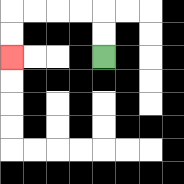{'start': '[4, 2]', 'end': '[0, 2]', 'path_directions': 'U,U,L,L,L,L,D,D', 'path_coordinates': '[[4, 2], [4, 1], [4, 0], [3, 0], [2, 0], [1, 0], [0, 0], [0, 1], [0, 2]]'}